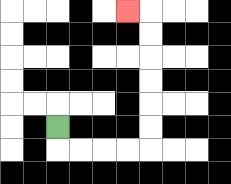{'start': '[2, 5]', 'end': '[5, 0]', 'path_directions': 'D,R,R,R,R,U,U,U,U,U,U,L', 'path_coordinates': '[[2, 5], [2, 6], [3, 6], [4, 6], [5, 6], [6, 6], [6, 5], [6, 4], [6, 3], [6, 2], [6, 1], [6, 0], [5, 0]]'}